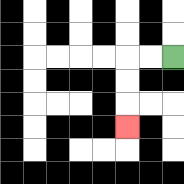{'start': '[7, 2]', 'end': '[5, 5]', 'path_directions': 'L,L,D,D,D', 'path_coordinates': '[[7, 2], [6, 2], [5, 2], [5, 3], [5, 4], [5, 5]]'}